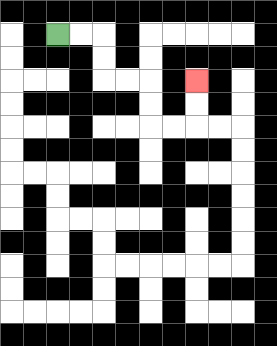{'start': '[2, 1]', 'end': '[8, 3]', 'path_directions': 'R,R,D,D,R,R,D,D,R,R,U,U', 'path_coordinates': '[[2, 1], [3, 1], [4, 1], [4, 2], [4, 3], [5, 3], [6, 3], [6, 4], [6, 5], [7, 5], [8, 5], [8, 4], [8, 3]]'}